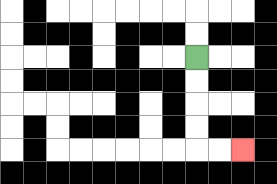{'start': '[8, 2]', 'end': '[10, 6]', 'path_directions': 'D,D,D,D,R,R', 'path_coordinates': '[[8, 2], [8, 3], [8, 4], [8, 5], [8, 6], [9, 6], [10, 6]]'}